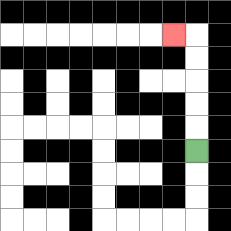{'start': '[8, 6]', 'end': '[7, 1]', 'path_directions': 'U,U,U,U,U,L', 'path_coordinates': '[[8, 6], [8, 5], [8, 4], [8, 3], [8, 2], [8, 1], [7, 1]]'}